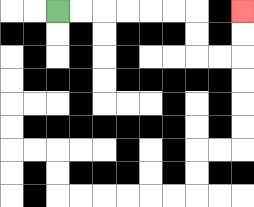{'start': '[2, 0]', 'end': '[10, 0]', 'path_directions': 'R,R,R,R,R,R,D,D,R,R,U,U', 'path_coordinates': '[[2, 0], [3, 0], [4, 0], [5, 0], [6, 0], [7, 0], [8, 0], [8, 1], [8, 2], [9, 2], [10, 2], [10, 1], [10, 0]]'}